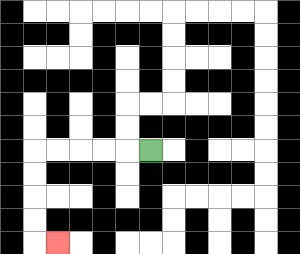{'start': '[6, 6]', 'end': '[2, 10]', 'path_directions': 'L,L,L,L,L,D,D,D,D,R', 'path_coordinates': '[[6, 6], [5, 6], [4, 6], [3, 6], [2, 6], [1, 6], [1, 7], [1, 8], [1, 9], [1, 10], [2, 10]]'}